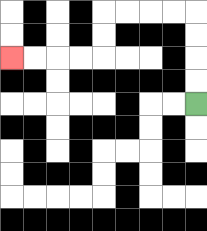{'start': '[8, 4]', 'end': '[0, 2]', 'path_directions': 'U,U,U,U,L,L,L,L,D,D,L,L,L,L', 'path_coordinates': '[[8, 4], [8, 3], [8, 2], [8, 1], [8, 0], [7, 0], [6, 0], [5, 0], [4, 0], [4, 1], [4, 2], [3, 2], [2, 2], [1, 2], [0, 2]]'}